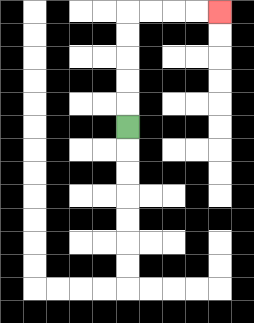{'start': '[5, 5]', 'end': '[9, 0]', 'path_directions': 'U,U,U,U,U,R,R,R,R', 'path_coordinates': '[[5, 5], [5, 4], [5, 3], [5, 2], [5, 1], [5, 0], [6, 0], [7, 0], [8, 0], [9, 0]]'}